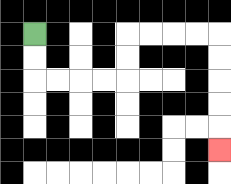{'start': '[1, 1]', 'end': '[9, 6]', 'path_directions': 'D,D,R,R,R,R,U,U,R,R,R,R,D,D,D,D,D', 'path_coordinates': '[[1, 1], [1, 2], [1, 3], [2, 3], [3, 3], [4, 3], [5, 3], [5, 2], [5, 1], [6, 1], [7, 1], [8, 1], [9, 1], [9, 2], [9, 3], [9, 4], [9, 5], [9, 6]]'}